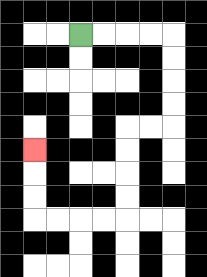{'start': '[3, 1]', 'end': '[1, 6]', 'path_directions': 'R,R,R,R,D,D,D,D,L,L,D,D,D,D,L,L,L,L,U,U,U', 'path_coordinates': '[[3, 1], [4, 1], [5, 1], [6, 1], [7, 1], [7, 2], [7, 3], [7, 4], [7, 5], [6, 5], [5, 5], [5, 6], [5, 7], [5, 8], [5, 9], [4, 9], [3, 9], [2, 9], [1, 9], [1, 8], [1, 7], [1, 6]]'}